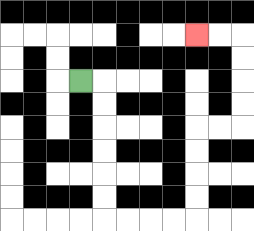{'start': '[3, 3]', 'end': '[8, 1]', 'path_directions': 'R,D,D,D,D,D,D,R,R,R,R,U,U,U,U,R,R,U,U,U,U,L,L', 'path_coordinates': '[[3, 3], [4, 3], [4, 4], [4, 5], [4, 6], [4, 7], [4, 8], [4, 9], [5, 9], [6, 9], [7, 9], [8, 9], [8, 8], [8, 7], [8, 6], [8, 5], [9, 5], [10, 5], [10, 4], [10, 3], [10, 2], [10, 1], [9, 1], [8, 1]]'}